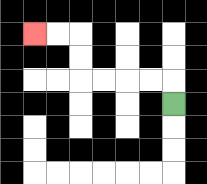{'start': '[7, 4]', 'end': '[1, 1]', 'path_directions': 'U,L,L,L,L,U,U,L,L', 'path_coordinates': '[[7, 4], [7, 3], [6, 3], [5, 3], [4, 3], [3, 3], [3, 2], [3, 1], [2, 1], [1, 1]]'}